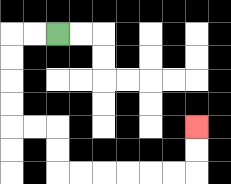{'start': '[2, 1]', 'end': '[8, 5]', 'path_directions': 'L,L,D,D,D,D,R,R,D,D,R,R,R,R,R,R,U,U', 'path_coordinates': '[[2, 1], [1, 1], [0, 1], [0, 2], [0, 3], [0, 4], [0, 5], [1, 5], [2, 5], [2, 6], [2, 7], [3, 7], [4, 7], [5, 7], [6, 7], [7, 7], [8, 7], [8, 6], [8, 5]]'}